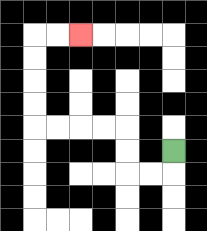{'start': '[7, 6]', 'end': '[3, 1]', 'path_directions': 'D,L,L,U,U,L,L,L,L,U,U,U,U,R,R', 'path_coordinates': '[[7, 6], [7, 7], [6, 7], [5, 7], [5, 6], [5, 5], [4, 5], [3, 5], [2, 5], [1, 5], [1, 4], [1, 3], [1, 2], [1, 1], [2, 1], [3, 1]]'}